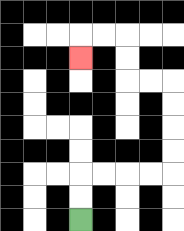{'start': '[3, 9]', 'end': '[3, 2]', 'path_directions': 'U,U,R,R,R,R,U,U,U,U,L,L,U,U,L,L,D', 'path_coordinates': '[[3, 9], [3, 8], [3, 7], [4, 7], [5, 7], [6, 7], [7, 7], [7, 6], [7, 5], [7, 4], [7, 3], [6, 3], [5, 3], [5, 2], [5, 1], [4, 1], [3, 1], [3, 2]]'}